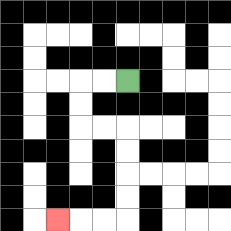{'start': '[5, 3]', 'end': '[2, 9]', 'path_directions': 'L,L,D,D,R,R,D,D,D,D,L,L,L', 'path_coordinates': '[[5, 3], [4, 3], [3, 3], [3, 4], [3, 5], [4, 5], [5, 5], [5, 6], [5, 7], [5, 8], [5, 9], [4, 9], [3, 9], [2, 9]]'}